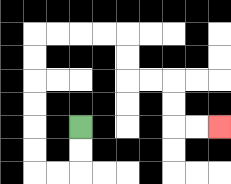{'start': '[3, 5]', 'end': '[9, 5]', 'path_directions': 'D,D,L,L,U,U,U,U,U,U,R,R,R,R,D,D,R,R,D,D,R,R', 'path_coordinates': '[[3, 5], [3, 6], [3, 7], [2, 7], [1, 7], [1, 6], [1, 5], [1, 4], [1, 3], [1, 2], [1, 1], [2, 1], [3, 1], [4, 1], [5, 1], [5, 2], [5, 3], [6, 3], [7, 3], [7, 4], [7, 5], [8, 5], [9, 5]]'}